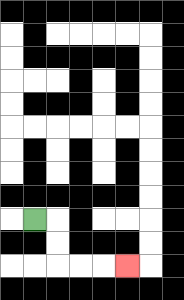{'start': '[1, 9]', 'end': '[5, 11]', 'path_directions': 'R,D,D,R,R,R', 'path_coordinates': '[[1, 9], [2, 9], [2, 10], [2, 11], [3, 11], [4, 11], [5, 11]]'}